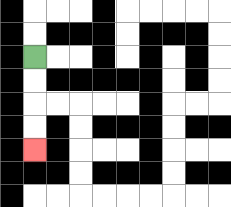{'start': '[1, 2]', 'end': '[1, 6]', 'path_directions': 'D,D,D,D', 'path_coordinates': '[[1, 2], [1, 3], [1, 4], [1, 5], [1, 6]]'}